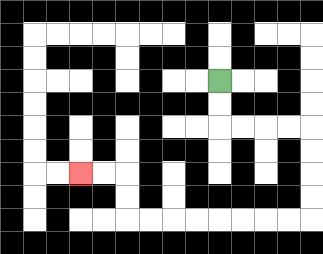{'start': '[9, 3]', 'end': '[3, 7]', 'path_directions': 'D,D,R,R,R,R,D,D,D,D,L,L,L,L,L,L,L,L,U,U,L,L', 'path_coordinates': '[[9, 3], [9, 4], [9, 5], [10, 5], [11, 5], [12, 5], [13, 5], [13, 6], [13, 7], [13, 8], [13, 9], [12, 9], [11, 9], [10, 9], [9, 9], [8, 9], [7, 9], [6, 9], [5, 9], [5, 8], [5, 7], [4, 7], [3, 7]]'}